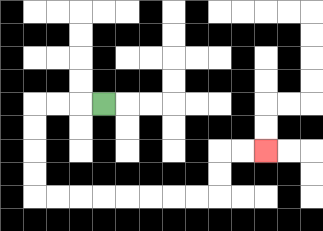{'start': '[4, 4]', 'end': '[11, 6]', 'path_directions': 'L,L,L,D,D,D,D,R,R,R,R,R,R,R,R,U,U,R,R', 'path_coordinates': '[[4, 4], [3, 4], [2, 4], [1, 4], [1, 5], [1, 6], [1, 7], [1, 8], [2, 8], [3, 8], [4, 8], [5, 8], [6, 8], [7, 8], [8, 8], [9, 8], [9, 7], [9, 6], [10, 6], [11, 6]]'}